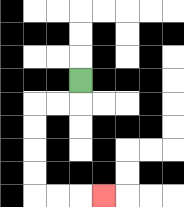{'start': '[3, 3]', 'end': '[4, 8]', 'path_directions': 'D,L,L,D,D,D,D,R,R,R', 'path_coordinates': '[[3, 3], [3, 4], [2, 4], [1, 4], [1, 5], [1, 6], [1, 7], [1, 8], [2, 8], [3, 8], [4, 8]]'}